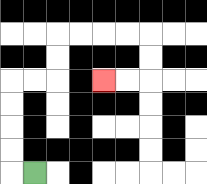{'start': '[1, 7]', 'end': '[4, 3]', 'path_directions': 'L,U,U,U,U,R,R,U,U,R,R,R,R,D,D,L,L', 'path_coordinates': '[[1, 7], [0, 7], [0, 6], [0, 5], [0, 4], [0, 3], [1, 3], [2, 3], [2, 2], [2, 1], [3, 1], [4, 1], [5, 1], [6, 1], [6, 2], [6, 3], [5, 3], [4, 3]]'}